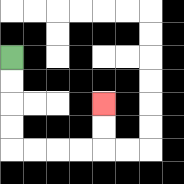{'start': '[0, 2]', 'end': '[4, 4]', 'path_directions': 'D,D,D,D,R,R,R,R,U,U', 'path_coordinates': '[[0, 2], [0, 3], [0, 4], [0, 5], [0, 6], [1, 6], [2, 6], [3, 6], [4, 6], [4, 5], [4, 4]]'}